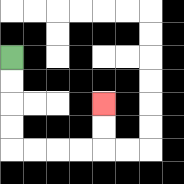{'start': '[0, 2]', 'end': '[4, 4]', 'path_directions': 'D,D,D,D,R,R,R,R,U,U', 'path_coordinates': '[[0, 2], [0, 3], [0, 4], [0, 5], [0, 6], [1, 6], [2, 6], [3, 6], [4, 6], [4, 5], [4, 4]]'}